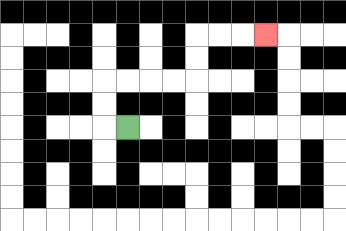{'start': '[5, 5]', 'end': '[11, 1]', 'path_directions': 'L,U,U,R,R,R,R,U,U,R,R,R', 'path_coordinates': '[[5, 5], [4, 5], [4, 4], [4, 3], [5, 3], [6, 3], [7, 3], [8, 3], [8, 2], [8, 1], [9, 1], [10, 1], [11, 1]]'}